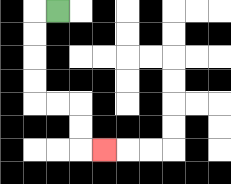{'start': '[2, 0]', 'end': '[4, 6]', 'path_directions': 'L,D,D,D,D,R,R,D,D,R', 'path_coordinates': '[[2, 0], [1, 0], [1, 1], [1, 2], [1, 3], [1, 4], [2, 4], [3, 4], [3, 5], [3, 6], [4, 6]]'}